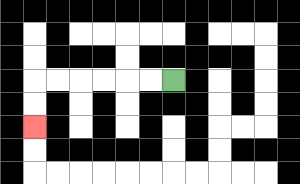{'start': '[7, 3]', 'end': '[1, 5]', 'path_directions': 'L,L,L,L,L,L,D,D', 'path_coordinates': '[[7, 3], [6, 3], [5, 3], [4, 3], [3, 3], [2, 3], [1, 3], [1, 4], [1, 5]]'}